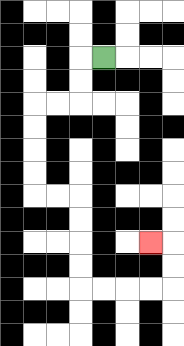{'start': '[4, 2]', 'end': '[6, 10]', 'path_directions': 'L,D,D,L,L,D,D,D,D,R,R,D,D,D,D,R,R,R,R,U,U,L', 'path_coordinates': '[[4, 2], [3, 2], [3, 3], [3, 4], [2, 4], [1, 4], [1, 5], [1, 6], [1, 7], [1, 8], [2, 8], [3, 8], [3, 9], [3, 10], [3, 11], [3, 12], [4, 12], [5, 12], [6, 12], [7, 12], [7, 11], [7, 10], [6, 10]]'}